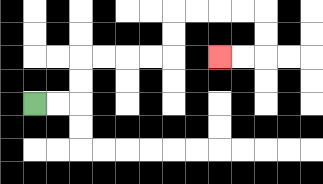{'start': '[1, 4]', 'end': '[9, 2]', 'path_directions': 'R,R,U,U,R,R,R,R,U,U,R,R,R,R,D,D,L,L', 'path_coordinates': '[[1, 4], [2, 4], [3, 4], [3, 3], [3, 2], [4, 2], [5, 2], [6, 2], [7, 2], [7, 1], [7, 0], [8, 0], [9, 0], [10, 0], [11, 0], [11, 1], [11, 2], [10, 2], [9, 2]]'}